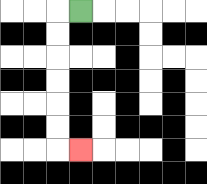{'start': '[3, 0]', 'end': '[3, 6]', 'path_directions': 'L,D,D,D,D,D,D,R', 'path_coordinates': '[[3, 0], [2, 0], [2, 1], [2, 2], [2, 3], [2, 4], [2, 5], [2, 6], [3, 6]]'}